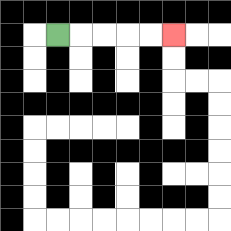{'start': '[2, 1]', 'end': '[7, 1]', 'path_directions': 'R,R,R,R,R', 'path_coordinates': '[[2, 1], [3, 1], [4, 1], [5, 1], [6, 1], [7, 1]]'}